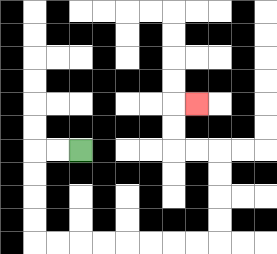{'start': '[3, 6]', 'end': '[8, 4]', 'path_directions': 'L,L,D,D,D,D,R,R,R,R,R,R,R,R,U,U,U,U,L,L,U,U,R', 'path_coordinates': '[[3, 6], [2, 6], [1, 6], [1, 7], [1, 8], [1, 9], [1, 10], [2, 10], [3, 10], [4, 10], [5, 10], [6, 10], [7, 10], [8, 10], [9, 10], [9, 9], [9, 8], [9, 7], [9, 6], [8, 6], [7, 6], [7, 5], [7, 4], [8, 4]]'}